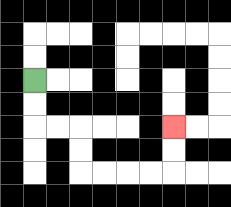{'start': '[1, 3]', 'end': '[7, 5]', 'path_directions': 'D,D,R,R,D,D,R,R,R,R,U,U', 'path_coordinates': '[[1, 3], [1, 4], [1, 5], [2, 5], [3, 5], [3, 6], [3, 7], [4, 7], [5, 7], [6, 7], [7, 7], [7, 6], [7, 5]]'}